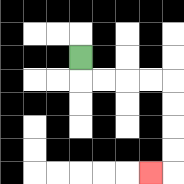{'start': '[3, 2]', 'end': '[6, 7]', 'path_directions': 'D,R,R,R,R,D,D,D,D,L', 'path_coordinates': '[[3, 2], [3, 3], [4, 3], [5, 3], [6, 3], [7, 3], [7, 4], [7, 5], [7, 6], [7, 7], [6, 7]]'}